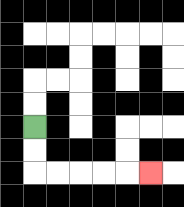{'start': '[1, 5]', 'end': '[6, 7]', 'path_directions': 'D,D,R,R,R,R,R', 'path_coordinates': '[[1, 5], [1, 6], [1, 7], [2, 7], [3, 7], [4, 7], [5, 7], [6, 7]]'}